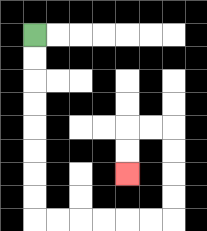{'start': '[1, 1]', 'end': '[5, 7]', 'path_directions': 'D,D,D,D,D,D,D,D,R,R,R,R,R,R,U,U,U,U,L,L,D,D', 'path_coordinates': '[[1, 1], [1, 2], [1, 3], [1, 4], [1, 5], [1, 6], [1, 7], [1, 8], [1, 9], [2, 9], [3, 9], [4, 9], [5, 9], [6, 9], [7, 9], [7, 8], [7, 7], [7, 6], [7, 5], [6, 5], [5, 5], [5, 6], [5, 7]]'}